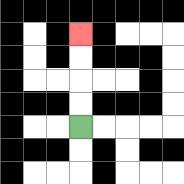{'start': '[3, 5]', 'end': '[3, 1]', 'path_directions': 'U,U,U,U', 'path_coordinates': '[[3, 5], [3, 4], [3, 3], [3, 2], [3, 1]]'}